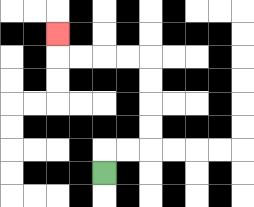{'start': '[4, 7]', 'end': '[2, 1]', 'path_directions': 'U,R,R,U,U,U,U,L,L,L,L,U', 'path_coordinates': '[[4, 7], [4, 6], [5, 6], [6, 6], [6, 5], [6, 4], [6, 3], [6, 2], [5, 2], [4, 2], [3, 2], [2, 2], [2, 1]]'}